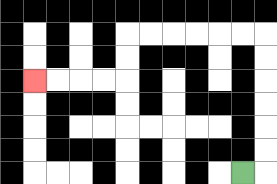{'start': '[10, 7]', 'end': '[1, 3]', 'path_directions': 'R,U,U,U,U,U,U,L,L,L,L,L,L,D,D,L,L,L,L', 'path_coordinates': '[[10, 7], [11, 7], [11, 6], [11, 5], [11, 4], [11, 3], [11, 2], [11, 1], [10, 1], [9, 1], [8, 1], [7, 1], [6, 1], [5, 1], [5, 2], [5, 3], [4, 3], [3, 3], [2, 3], [1, 3]]'}